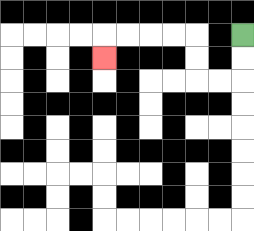{'start': '[10, 1]', 'end': '[4, 2]', 'path_directions': 'D,D,L,L,U,U,L,L,L,L,D', 'path_coordinates': '[[10, 1], [10, 2], [10, 3], [9, 3], [8, 3], [8, 2], [8, 1], [7, 1], [6, 1], [5, 1], [4, 1], [4, 2]]'}